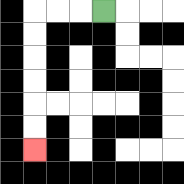{'start': '[4, 0]', 'end': '[1, 6]', 'path_directions': 'L,L,L,D,D,D,D,D,D', 'path_coordinates': '[[4, 0], [3, 0], [2, 0], [1, 0], [1, 1], [1, 2], [1, 3], [1, 4], [1, 5], [1, 6]]'}